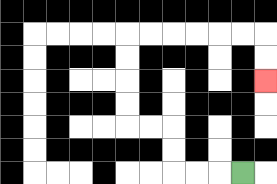{'start': '[10, 7]', 'end': '[11, 3]', 'path_directions': 'L,L,L,U,U,L,L,U,U,U,U,R,R,R,R,R,R,D,D', 'path_coordinates': '[[10, 7], [9, 7], [8, 7], [7, 7], [7, 6], [7, 5], [6, 5], [5, 5], [5, 4], [5, 3], [5, 2], [5, 1], [6, 1], [7, 1], [8, 1], [9, 1], [10, 1], [11, 1], [11, 2], [11, 3]]'}